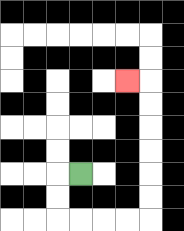{'start': '[3, 7]', 'end': '[5, 3]', 'path_directions': 'L,D,D,R,R,R,R,U,U,U,U,U,U,L', 'path_coordinates': '[[3, 7], [2, 7], [2, 8], [2, 9], [3, 9], [4, 9], [5, 9], [6, 9], [6, 8], [6, 7], [6, 6], [6, 5], [6, 4], [6, 3], [5, 3]]'}